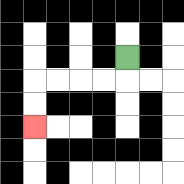{'start': '[5, 2]', 'end': '[1, 5]', 'path_directions': 'D,L,L,L,L,D,D', 'path_coordinates': '[[5, 2], [5, 3], [4, 3], [3, 3], [2, 3], [1, 3], [1, 4], [1, 5]]'}